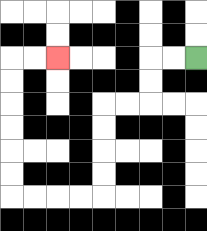{'start': '[8, 2]', 'end': '[2, 2]', 'path_directions': 'L,L,D,D,L,L,D,D,D,D,L,L,L,L,U,U,U,U,U,U,R,R', 'path_coordinates': '[[8, 2], [7, 2], [6, 2], [6, 3], [6, 4], [5, 4], [4, 4], [4, 5], [4, 6], [4, 7], [4, 8], [3, 8], [2, 8], [1, 8], [0, 8], [0, 7], [0, 6], [0, 5], [0, 4], [0, 3], [0, 2], [1, 2], [2, 2]]'}